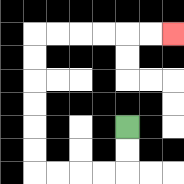{'start': '[5, 5]', 'end': '[7, 1]', 'path_directions': 'D,D,L,L,L,L,U,U,U,U,U,U,R,R,R,R,R,R', 'path_coordinates': '[[5, 5], [5, 6], [5, 7], [4, 7], [3, 7], [2, 7], [1, 7], [1, 6], [1, 5], [1, 4], [1, 3], [1, 2], [1, 1], [2, 1], [3, 1], [4, 1], [5, 1], [6, 1], [7, 1]]'}